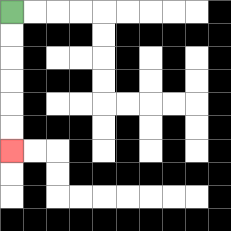{'start': '[0, 0]', 'end': '[0, 6]', 'path_directions': 'D,D,D,D,D,D', 'path_coordinates': '[[0, 0], [0, 1], [0, 2], [0, 3], [0, 4], [0, 5], [0, 6]]'}